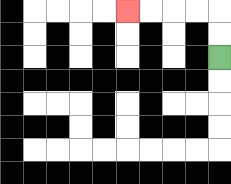{'start': '[9, 2]', 'end': '[5, 0]', 'path_directions': 'U,U,L,L,L,L', 'path_coordinates': '[[9, 2], [9, 1], [9, 0], [8, 0], [7, 0], [6, 0], [5, 0]]'}